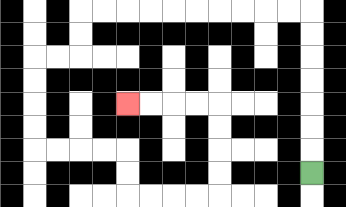{'start': '[13, 7]', 'end': '[5, 4]', 'path_directions': 'U,U,U,U,U,U,U,L,L,L,L,L,L,L,L,L,L,D,D,L,L,D,D,D,D,R,R,R,R,D,D,R,R,R,R,U,U,U,U,L,L,L,L', 'path_coordinates': '[[13, 7], [13, 6], [13, 5], [13, 4], [13, 3], [13, 2], [13, 1], [13, 0], [12, 0], [11, 0], [10, 0], [9, 0], [8, 0], [7, 0], [6, 0], [5, 0], [4, 0], [3, 0], [3, 1], [3, 2], [2, 2], [1, 2], [1, 3], [1, 4], [1, 5], [1, 6], [2, 6], [3, 6], [4, 6], [5, 6], [5, 7], [5, 8], [6, 8], [7, 8], [8, 8], [9, 8], [9, 7], [9, 6], [9, 5], [9, 4], [8, 4], [7, 4], [6, 4], [5, 4]]'}